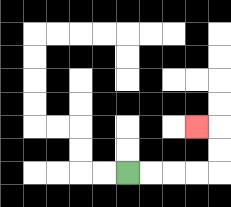{'start': '[5, 7]', 'end': '[8, 5]', 'path_directions': 'R,R,R,R,U,U,L', 'path_coordinates': '[[5, 7], [6, 7], [7, 7], [8, 7], [9, 7], [9, 6], [9, 5], [8, 5]]'}